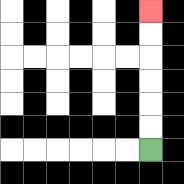{'start': '[6, 6]', 'end': '[6, 0]', 'path_directions': 'U,U,U,U,U,U', 'path_coordinates': '[[6, 6], [6, 5], [6, 4], [6, 3], [6, 2], [6, 1], [6, 0]]'}